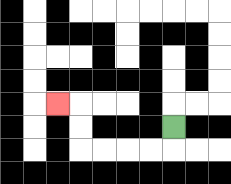{'start': '[7, 5]', 'end': '[2, 4]', 'path_directions': 'D,L,L,L,L,U,U,L', 'path_coordinates': '[[7, 5], [7, 6], [6, 6], [5, 6], [4, 6], [3, 6], [3, 5], [3, 4], [2, 4]]'}